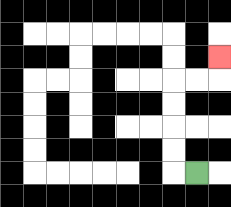{'start': '[8, 7]', 'end': '[9, 2]', 'path_directions': 'L,U,U,U,U,R,R,U', 'path_coordinates': '[[8, 7], [7, 7], [7, 6], [7, 5], [7, 4], [7, 3], [8, 3], [9, 3], [9, 2]]'}